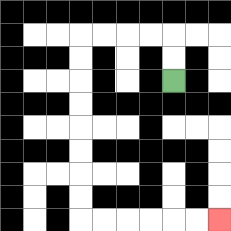{'start': '[7, 3]', 'end': '[9, 9]', 'path_directions': 'U,U,L,L,L,L,D,D,D,D,D,D,D,D,R,R,R,R,R,R', 'path_coordinates': '[[7, 3], [7, 2], [7, 1], [6, 1], [5, 1], [4, 1], [3, 1], [3, 2], [3, 3], [3, 4], [3, 5], [3, 6], [3, 7], [3, 8], [3, 9], [4, 9], [5, 9], [6, 9], [7, 9], [8, 9], [9, 9]]'}